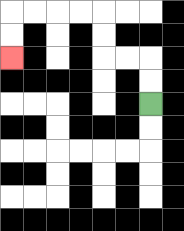{'start': '[6, 4]', 'end': '[0, 2]', 'path_directions': 'U,U,L,L,U,U,L,L,L,L,D,D', 'path_coordinates': '[[6, 4], [6, 3], [6, 2], [5, 2], [4, 2], [4, 1], [4, 0], [3, 0], [2, 0], [1, 0], [0, 0], [0, 1], [0, 2]]'}